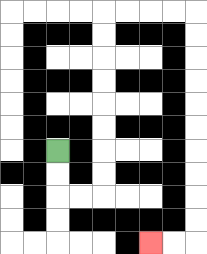{'start': '[2, 6]', 'end': '[6, 10]', 'path_directions': 'D,D,R,R,U,U,U,U,U,U,U,U,R,R,R,R,D,D,D,D,D,D,D,D,D,D,L,L', 'path_coordinates': '[[2, 6], [2, 7], [2, 8], [3, 8], [4, 8], [4, 7], [4, 6], [4, 5], [4, 4], [4, 3], [4, 2], [4, 1], [4, 0], [5, 0], [6, 0], [7, 0], [8, 0], [8, 1], [8, 2], [8, 3], [8, 4], [8, 5], [8, 6], [8, 7], [8, 8], [8, 9], [8, 10], [7, 10], [6, 10]]'}